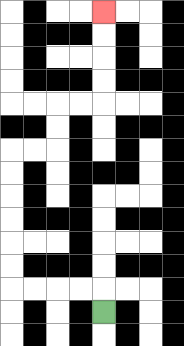{'start': '[4, 13]', 'end': '[4, 0]', 'path_directions': 'U,L,L,L,L,U,U,U,U,U,U,R,R,U,U,R,R,U,U,U,U', 'path_coordinates': '[[4, 13], [4, 12], [3, 12], [2, 12], [1, 12], [0, 12], [0, 11], [0, 10], [0, 9], [0, 8], [0, 7], [0, 6], [1, 6], [2, 6], [2, 5], [2, 4], [3, 4], [4, 4], [4, 3], [4, 2], [4, 1], [4, 0]]'}